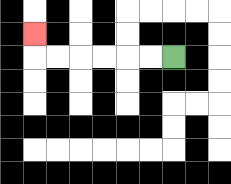{'start': '[7, 2]', 'end': '[1, 1]', 'path_directions': 'L,L,L,L,L,L,U', 'path_coordinates': '[[7, 2], [6, 2], [5, 2], [4, 2], [3, 2], [2, 2], [1, 2], [1, 1]]'}